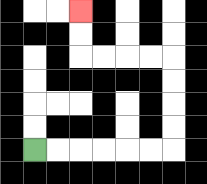{'start': '[1, 6]', 'end': '[3, 0]', 'path_directions': 'R,R,R,R,R,R,U,U,U,U,L,L,L,L,U,U', 'path_coordinates': '[[1, 6], [2, 6], [3, 6], [4, 6], [5, 6], [6, 6], [7, 6], [7, 5], [7, 4], [7, 3], [7, 2], [6, 2], [5, 2], [4, 2], [3, 2], [3, 1], [3, 0]]'}